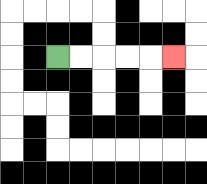{'start': '[2, 2]', 'end': '[7, 2]', 'path_directions': 'R,R,R,R,R', 'path_coordinates': '[[2, 2], [3, 2], [4, 2], [5, 2], [6, 2], [7, 2]]'}